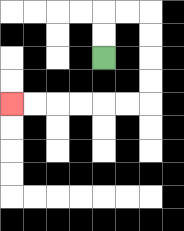{'start': '[4, 2]', 'end': '[0, 4]', 'path_directions': 'U,U,R,R,D,D,D,D,L,L,L,L,L,L', 'path_coordinates': '[[4, 2], [4, 1], [4, 0], [5, 0], [6, 0], [6, 1], [6, 2], [6, 3], [6, 4], [5, 4], [4, 4], [3, 4], [2, 4], [1, 4], [0, 4]]'}